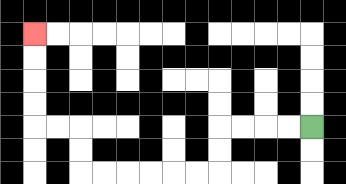{'start': '[13, 5]', 'end': '[1, 1]', 'path_directions': 'L,L,L,L,D,D,L,L,L,L,L,L,U,U,L,L,U,U,U,U', 'path_coordinates': '[[13, 5], [12, 5], [11, 5], [10, 5], [9, 5], [9, 6], [9, 7], [8, 7], [7, 7], [6, 7], [5, 7], [4, 7], [3, 7], [3, 6], [3, 5], [2, 5], [1, 5], [1, 4], [1, 3], [1, 2], [1, 1]]'}